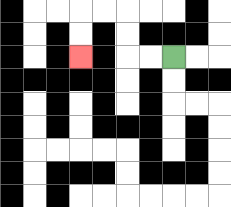{'start': '[7, 2]', 'end': '[3, 2]', 'path_directions': 'L,L,U,U,L,L,D,D', 'path_coordinates': '[[7, 2], [6, 2], [5, 2], [5, 1], [5, 0], [4, 0], [3, 0], [3, 1], [3, 2]]'}